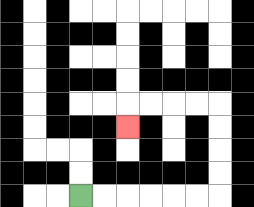{'start': '[3, 8]', 'end': '[5, 5]', 'path_directions': 'R,R,R,R,R,R,U,U,U,U,L,L,L,L,D', 'path_coordinates': '[[3, 8], [4, 8], [5, 8], [6, 8], [7, 8], [8, 8], [9, 8], [9, 7], [9, 6], [9, 5], [9, 4], [8, 4], [7, 4], [6, 4], [5, 4], [5, 5]]'}